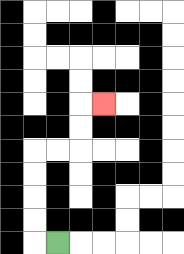{'start': '[2, 10]', 'end': '[4, 4]', 'path_directions': 'L,U,U,U,U,R,R,U,U,R', 'path_coordinates': '[[2, 10], [1, 10], [1, 9], [1, 8], [1, 7], [1, 6], [2, 6], [3, 6], [3, 5], [3, 4], [4, 4]]'}